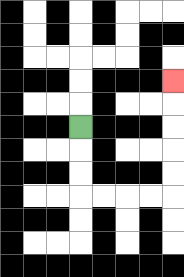{'start': '[3, 5]', 'end': '[7, 3]', 'path_directions': 'D,D,D,R,R,R,R,U,U,U,U,U', 'path_coordinates': '[[3, 5], [3, 6], [3, 7], [3, 8], [4, 8], [5, 8], [6, 8], [7, 8], [7, 7], [7, 6], [7, 5], [7, 4], [7, 3]]'}